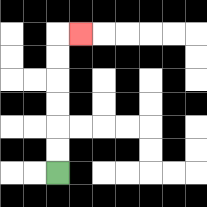{'start': '[2, 7]', 'end': '[3, 1]', 'path_directions': 'U,U,U,U,U,U,R', 'path_coordinates': '[[2, 7], [2, 6], [2, 5], [2, 4], [2, 3], [2, 2], [2, 1], [3, 1]]'}